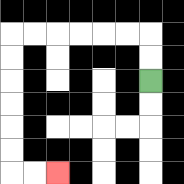{'start': '[6, 3]', 'end': '[2, 7]', 'path_directions': 'U,U,L,L,L,L,L,L,D,D,D,D,D,D,R,R', 'path_coordinates': '[[6, 3], [6, 2], [6, 1], [5, 1], [4, 1], [3, 1], [2, 1], [1, 1], [0, 1], [0, 2], [0, 3], [0, 4], [0, 5], [0, 6], [0, 7], [1, 7], [2, 7]]'}